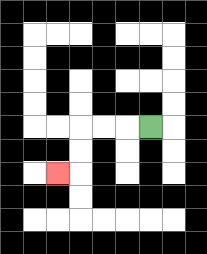{'start': '[6, 5]', 'end': '[2, 7]', 'path_directions': 'L,L,L,D,D,L', 'path_coordinates': '[[6, 5], [5, 5], [4, 5], [3, 5], [3, 6], [3, 7], [2, 7]]'}